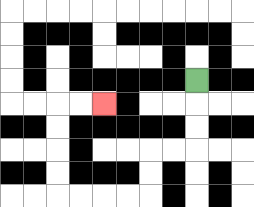{'start': '[8, 3]', 'end': '[4, 4]', 'path_directions': 'D,D,D,L,L,D,D,L,L,L,L,U,U,U,U,R,R', 'path_coordinates': '[[8, 3], [8, 4], [8, 5], [8, 6], [7, 6], [6, 6], [6, 7], [6, 8], [5, 8], [4, 8], [3, 8], [2, 8], [2, 7], [2, 6], [2, 5], [2, 4], [3, 4], [4, 4]]'}